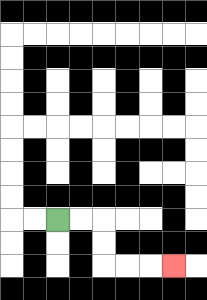{'start': '[2, 9]', 'end': '[7, 11]', 'path_directions': 'R,R,D,D,R,R,R', 'path_coordinates': '[[2, 9], [3, 9], [4, 9], [4, 10], [4, 11], [5, 11], [6, 11], [7, 11]]'}